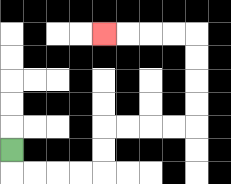{'start': '[0, 6]', 'end': '[4, 1]', 'path_directions': 'D,R,R,R,R,U,U,R,R,R,R,U,U,U,U,L,L,L,L', 'path_coordinates': '[[0, 6], [0, 7], [1, 7], [2, 7], [3, 7], [4, 7], [4, 6], [4, 5], [5, 5], [6, 5], [7, 5], [8, 5], [8, 4], [8, 3], [8, 2], [8, 1], [7, 1], [6, 1], [5, 1], [4, 1]]'}